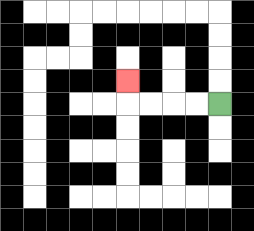{'start': '[9, 4]', 'end': '[5, 3]', 'path_directions': 'L,L,L,L,U', 'path_coordinates': '[[9, 4], [8, 4], [7, 4], [6, 4], [5, 4], [5, 3]]'}